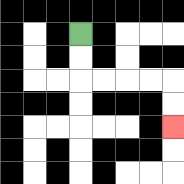{'start': '[3, 1]', 'end': '[7, 5]', 'path_directions': 'D,D,R,R,R,R,D,D', 'path_coordinates': '[[3, 1], [3, 2], [3, 3], [4, 3], [5, 3], [6, 3], [7, 3], [7, 4], [7, 5]]'}